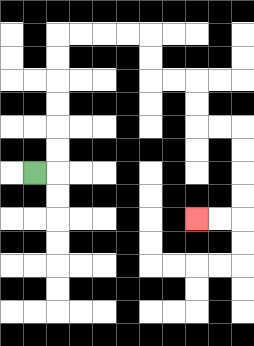{'start': '[1, 7]', 'end': '[8, 9]', 'path_directions': 'R,U,U,U,U,U,U,R,R,R,R,D,D,R,R,D,D,R,R,D,D,D,D,L,L', 'path_coordinates': '[[1, 7], [2, 7], [2, 6], [2, 5], [2, 4], [2, 3], [2, 2], [2, 1], [3, 1], [4, 1], [5, 1], [6, 1], [6, 2], [6, 3], [7, 3], [8, 3], [8, 4], [8, 5], [9, 5], [10, 5], [10, 6], [10, 7], [10, 8], [10, 9], [9, 9], [8, 9]]'}